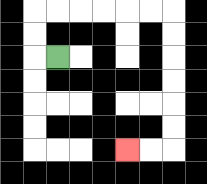{'start': '[2, 2]', 'end': '[5, 6]', 'path_directions': 'L,U,U,R,R,R,R,R,R,D,D,D,D,D,D,L,L', 'path_coordinates': '[[2, 2], [1, 2], [1, 1], [1, 0], [2, 0], [3, 0], [4, 0], [5, 0], [6, 0], [7, 0], [7, 1], [7, 2], [7, 3], [7, 4], [7, 5], [7, 6], [6, 6], [5, 6]]'}